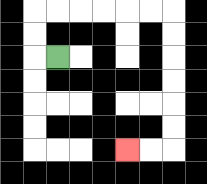{'start': '[2, 2]', 'end': '[5, 6]', 'path_directions': 'L,U,U,R,R,R,R,R,R,D,D,D,D,D,D,L,L', 'path_coordinates': '[[2, 2], [1, 2], [1, 1], [1, 0], [2, 0], [3, 0], [4, 0], [5, 0], [6, 0], [7, 0], [7, 1], [7, 2], [7, 3], [7, 4], [7, 5], [7, 6], [6, 6], [5, 6]]'}